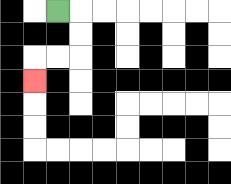{'start': '[2, 0]', 'end': '[1, 3]', 'path_directions': 'R,D,D,L,L,D', 'path_coordinates': '[[2, 0], [3, 0], [3, 1], [3, 2], [2, 2], [1, 2], [1, 3]]'}